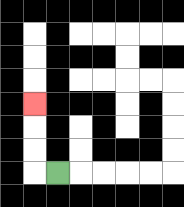{'start': '[2, 7]', 'end': '[1, 4]', 'path_directions': 'L,U,U,U', 'path_coordinates': '[[2, 7], [1, 7], [1, 6], [1, 5], [1, 4]]'}